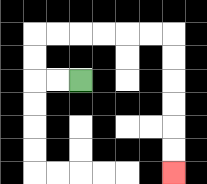{'start': '[3, 3]', 'end': '[7, 7]', 'path_directions': 'L,L,U,U,R,R,R,R,R,R,D,D,D,D,D,D', 'path_coordinates': '[[3, 3], [2, 3], [1, 3], [1, 2], [1, 1], [2, 1], [3, 1], [4, 1], [5, 1], [6, 1], [7, 1], [7, 2], [7, 3], [7, 4], [7, 5], [7, 6], [7, 7]]'}